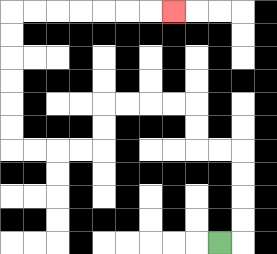{'start': '[9, 10]', 'end': '[7, 0]', 'path_directions': 'R,U,U,U,U,L,L,U,U,L,L,L,L,D,D,L,L,L,L,U,U,U,U,U,U,R,R,R,R,R,R,R', 'path_coordinates': '[[9, 10], [10, 10], [10, 9], [10, 8], [10, 7], [10, 6], [9, 6], [8, 6], [8, 5], [8, 4], [7, 4], [6, 4], [5, 4], [4, 4], [4, 5], [4, 6], [3, 6], [2, 6], [1, 6], [0, 6], [0, 5], [0, 4], [0, 3], [0, 2], [0, 1], [0, 0], [1, 0], [2, 0], [3, 0], [4, 0], [5, 0], [6, 0], [7, 0]]'}